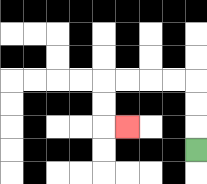{'start': '[8, 6]', 'end': '[5, 5]', 'path_directions': 'U,U,U,L,L,L,L,D,D,R', 'path_coordinates': '[[8, 6], [8, 5], [8, 4], [8, 3], [7, 3], [6, 3], [5, 3], [4, 3], [4, 4], [4, 5], [5, 5]]'}